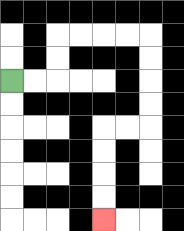{'start': '[0, 3]', 'end': '[4, 9]', 'path_directions': 'R,R,U,U,R,R,R,R,D,D,D,D,L,L,D,D,D,D', 'path_coordinates': '[[0, 3], [1, 3], [2, 3], [2, 2], [2, 1], [3, 1], [4, 1], [5, 1], [6, 1], [6, 2], [6, 3], [6, 4], [6, 5], [5, 5], [4, 5], [4, 6], [4, 7], [4, 8], [4, 9]]'}